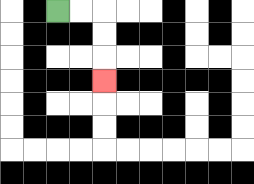{'start': '[2, 0]', 'end': '[4, 3]', 'path_directions': 'R,R,D,D,D', 'path_coordinates': '[[2, 0], [3, 0], [4, 0], [4, 1], [4, 2], [4, 3]]'}